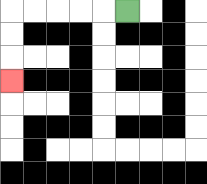{'start': '[5, 0]', 'end': '[0, 3]', 'path_directions': 'L,L,L,L,L,D,D,D', 'path_coordinates': '[[5, 0], [4, 0], [3, 0], [2, 0], [1, 0], [0, 0], [0, 1], [0, 2], [0, 3]]'}